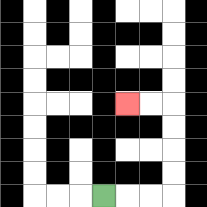{'start': '[4, 8]', 'end': '[5, 4]', 'path_directions': 'R,R,R,U,U,U,U,L,L', 'path_coordinates': '[[4, 8], [5, 8], [6, 8], [7, 8], [7, 7], [7, 6], [7, 5], [7, 4], [6, 4], [5, 4]]'}